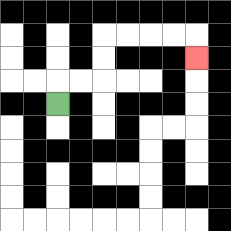{'start': '[2, 4]', 'end': '[8, 2]', 'path_directions': 'U,R,R,U,U,R,R,R,R,D', 'path_coordinates': '[[2, 4], [2, 3], [3, 3], [4, 3], [4, 2], [4, 1], [5, 1], [6, 1], [7, 1], [8, 1], [8, 2]]'}